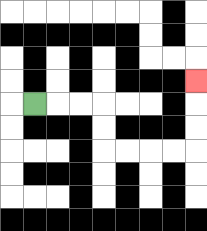{'start': '[1, 4]', 'end': '[8, 3]', 'path_directions': 'R,R,R,D,D,R,R,R,R,U,U,U', 'path_coordinates': '[[1, 4], [2, 4], [3, 4], [4, 4], [4, 5], [4, 6], [5, 6], [6, 6], [7, 6], [8, 6], [8, 5], [8, 4], [8, 3]]'}